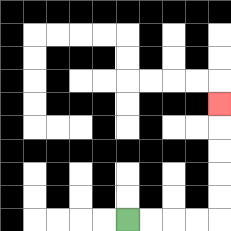{'start': '[5, 9]', 'end': '[9, 4]', 'path_directions': 'R,R,R,R,U,U,U,U,U', 'path_coordinates': '[[5, 9], [6, 9], [7, 9], [8, 9], [9, 9], [9, 8], [9, 7], [9, 6], [9, 5], [9, 4]]'}